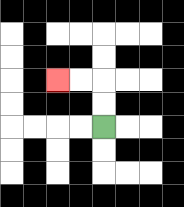{'start': '[4, 5]', 'end': '[2, 3]', 'path_directions': 'U,U,L,L', 'path_coordinates': '[[4, 5], [4, 4], [4, 3], [3, 3], [2, 3]]'}